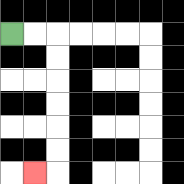{'start': '[0, 1]', 'end': '[1, 7]', 'path_directions': 'R,R,D,D,D,D,D,D,L', 'path_coordinates': '[[0, 1], [1, 1], [2, 1], [2, 2], [2, 3], [2, 4], [2, 5], [2, 6], [2, 7], [1, 7]]'}